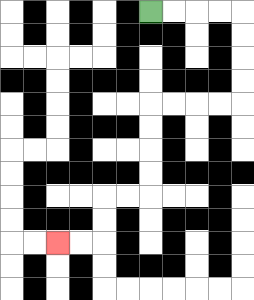{'start': '[6, 0]', 'end': '[2, 10]', 'path_directions': 'R,R,R,R,D,D,D,D,L,L,L,L,D,D,D,D,L,L,D,D,L,L', 'path_coordinates': '[[6, 0], [7, 0], [8, 0], [9, 0], [10, 0], [10, 1], [10, 2], [10, 3], [10, 4], [9, 4], [8, 4], [7, 4], [6, 4], [6, 5], [6, 6], [6, 7], [6, 8], [5, 8], [4, 8], [4, 9], [4, 10], [3, 10], [2, 10]]'}